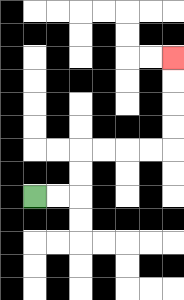{'start': '[1, 8]', 'end': '[7, 2]', 'path_directions': 'R,R,U,U,R,R,R,R,U,U,U,U', 'path_coordinates': '[[1, 8], [2, 8], [3, 8], [3, 7], [3, 6], [4, 6], [5, 6], [6, 6], [7, 6], [7, 5], [7, 4], [7, 3], [7, 2]]'}